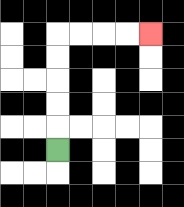{'start': '[2, 6]', 'end': '[6, 1]', 'path_directions': 'U,U,U,U,U,R,R,R,R', 'path_coordinates': '[[2, 6], [2, 5], [2, 4], [2, 3], [2, 2], [2, 1], [3, 1], [4, 1], [5, 1], [6, 1]]'}